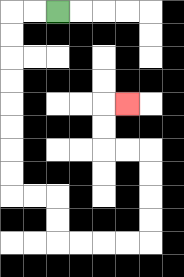{'start': '[2, 0]', 'end': '[5, 4]', 'path_directions': 'L,L,D,D,D,D,D,D,D,D,R,R,D,D,R,R,R,R,U,U,U,U,L,L,U,U,R', 'path_coordinates': '[[2, 0], [1, 0], [0, 0], [0, 1], [0, 2], [0, 3], [0, 4], [0, 5], [0, 6], [0, 7], [0, 8], [1, 8], [2, 8], [2, 9], [2, 10], [3, 10], [4, 10], [5, 10], [6, 10], [6, 9], [6, 8], [6, 7], [6, 6], [5, 6], [4, 6], [4, 5], [4, 4], [5, 4]]'}